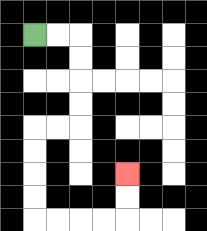{'start': '[1, 1]', 'end': '[5, 7]', 'path_directions': 'R,R,D,D,D,D,L,L,D,D,D,D,R,R,R,R,U,U', 'path_coordinates': '[[1, 1], [2, 1], [3, 1], [3, 2], [3, 3], [3, 4], [3, 5], [2, 5], [1, 5], [1, 6], [1, 7], [1, 8], [1, 9], [2, 9], [3, 9], [4, 9], [5, 9], [5, 8], [5, 7]]'}